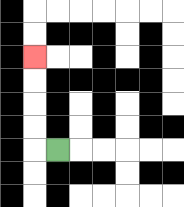{'start': '[2, 6]', 'end': '[1, 2]', 'path_directions': 'L,U,U,U,U', 'path_coordinates': '[[2, 6], [1, 6], [1, 5], [1, 4], [1, 3], [1, 2]]'}